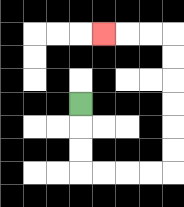{'start': '[3, 4]', 'end': '[4, 1]', 'path_directions': 'D,D,D,R,R,R,R,U,U,U,U,U,U,L,L,L', 'path_coordinates': '[[3, 4], [3, 5], [3, 6], [3, 7], [4, 7], [5, 7], [6, 7], [7, 7], [7, 6], [7, 5], [7, 4], [7, 3], [7, 2], [7, 1], [6, 1], [5, 1], [4, 1]]'}